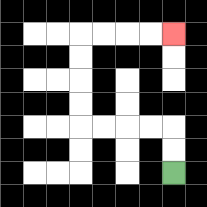{'start': '[7, 7]', 'end': '[7, 1]', 'path_directions': 'U,U,L,L,L,L,U,U,U,U,R,R,R,R', 'path_coordinates': '[[7, 7], [7, 6], [7, 5], [6, 5], [5, 5], [4, 5], [3, 5], [3, 4], [3, 3], [3, 2], [3, 1], [4, 1], [5, 1], [6, 1], [7, 1]]'}